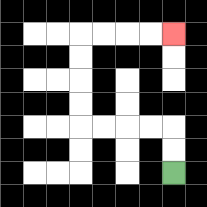{'start': '[7, 7]', 'end': '[7, 1]', 'path_directions': 'U,U,L,L,L,L,U,U,U,U,R,R,R,R', 'path_coordinates': '[[7, 7], [7, 6], [7, 5], [6, 5], [5, 5], [4, 5], [3, 5], [3, 4], [3, 3], [3, 2], [3, 1], [4, 1], [5, 1], [6, 1], [7, 1]]'}